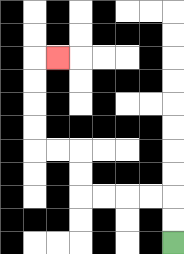{'start': '[7, 10]', 'end': '[2, 2]', 'path_directions': 'U,U,L,L,L,L,U,U,L,L,U,U,U,U,R', 'path_coordinates': '[[7, 10], [7, 9], [7, 8], [6, 8], [5, 8], [4, 8], [3, 8], [3, 7], [3, 6], [2, 6], [1, 6], [1, 5], [1, 4], [1, 3], [1, 2], [2, 2]]'}